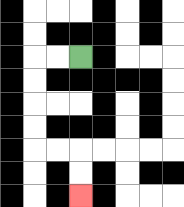{'start': '[3, 2]', 'end': '[3, 8]', 'path_directions': 'L,L,D,D,D,D,R,R,D,D', 'path_coordinates': '[[3, 2], [2, 2], [1, 2], [1, 3], [1, 4], [1, 5], [1, 6], [2, 6], [3, 6], [3, 7], [3, 8]]'}